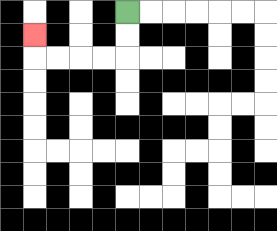{'start': '[5, 0]', 'end': '[1, 1]', 'path_directions': 'D,D,L,L,L,L,U', 'path_coordinates': '[[5, 0], [5, 1], [5, 2], [4, 2], [3, 2], [2, 2], [1, 2], [1, 1]]'}